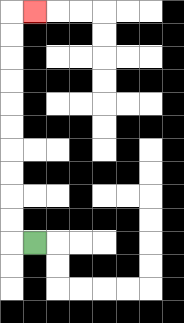{'start': '[1, 10]', 'end': '[1, 0]', 'path_directions': 'L,U,U,U,U,U,U,U,U,U,U,R', 'path_coordinates': '[[1, 10], [0, 10], [0, 9], [0, 8], [0, 7], [0, 6], [0, 5], [0, 4], [0, 3], [0, 2], [0, 1], [0, 0], [1, 0]]'}